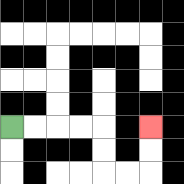{'start': '[0, 5]', 'end': '[6, 5]', 'path_directions': 'R,R,R,R,D,D,R,R,U,U', 'path_coordinates': '[[0, 5], [1, 5], [2, 5], [3, 5], [4, 5], [4, 6], [4, 7], [5, 7], [6, 7], [6, 6], [6, 5]]'}